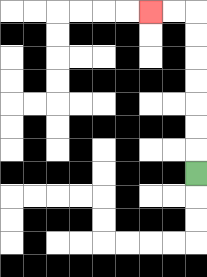{'start': '[8, 7]', 'end': '[6, 0]', 'path_directions': 'U,U,U,U,U,U,U,L,L', 'path_coordinates': '[[8, 7], [8, 6], [8, 5], [8, 4], [8, 3], [8, 2], [8, 1], [8, 0], [7, 0], [6, 0]]'}